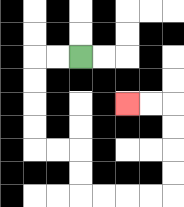{'start': '[3, 2]', 'end': '[5, 4]', 'path_directions': 'L,L,D,D,D,D,R,R,D,D,R,R,R,R,U,U,U,U,L,L', 'path_coordinates': '[[3, 2], [2, 2], [1, 2], [1, 3], [1, 4], [1, 5], [1, 6], [2, 6], [3, 6], [3, 7], [3, 8], [4, 8], [5, 8], [6, 8], [7, 8], [7, 7], [7, 6], [7, 5], [7, 4], [6, 4], [5, 4]]'}